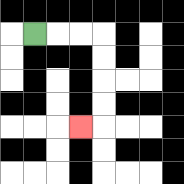{'start': '[1, 1]', 'end': '[3, 5]', 'path_directions': 'R,R,R,D,D,D,D,L', 'path_coordinates': '[[1, 1], [2, 1], [3, 1], [4, 1], [4, 2], [4, 3], [4, 4], [4, 5], [3, 5]]'}